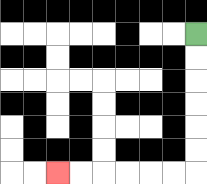{'start': '[8, 1]', 'end': '[2, 7]', 'path_directions': 'D,D,D,D,D,D,L,L,L,L,L,L', 'path_coordinates': '[[8, 1], [8, 2], [8, 3], [8, 4], [8, 5], [8, 6], [8, 7], [7, 7], [6, 7], [5, 7], [4, 7], [3, 7], [2, 7]]'}